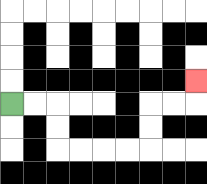{'start': '[0, 4]', 'end': '[8, 3]', 'path_directions': 'R,R,D,D,R,R,R,R,U,U,R,R,U', 'path_coordinates': '[[0, 4], [1, 4], [2, 4], [2, 5], [2, 6], [3, 6], [4, 6], [5, 6], [6, 6], [6, 5], [6, 4], [7, 4], [8, 4], [8, 3]]'}